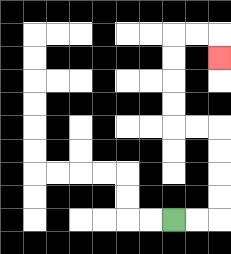{'start': '[7, 9]', 'end': '[9, 2]', 'path_directions': 'R,R,U,U,U,U,L,L,U,U,U,U,R,R,D', 'path_coordinates': '[[7, 9], [8, 9], [9, 9], [9, 8], [9, 7], [9, 6], [9, 5], [8, 5], [7, 5], [7, 4], [7, 3], [7, 2], [7, 1], [8, 1], [9, 1], [9, 2]]'}